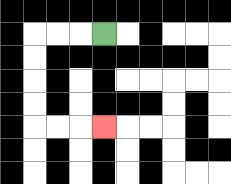{'start': '[4, 1]', 'end': '[4, 5]', 'path_directions': 'L,L,L,D,D,D,D,R,R,R', 'path_coordinates': '[[4, 1], [3, 1], [2, 1], [1, 1], [1, 2], [1, 3], [1, 4], [1, 5], [2, 5], [3, 5], [4, 5]]'}